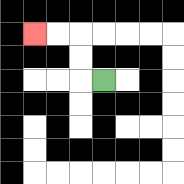{'start': '[4, 3]', 'end': '[1, 1]', 'path_directions': 'L,U,U,L,L', 'path_coordinates': '[[4, 3], [3, 3], [3, 2], [3, 1], [2, 1], [1, 1]]'}